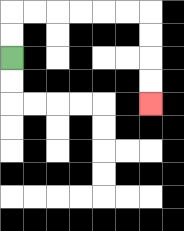{'start': '[0, 2]', 'end': '[6, 4]', 'path_directions': 'U,U,R,R,R,R,R,R,D,D,D,D', 'path_coordinates': '[[0, 2], [0, 1], [0, 0], [1, 0], [2, 0], [3, 0], [4, 0], [5, 0], [6, 0], [6, 1], [6, 2], [6, 3], [6, 4]]'}